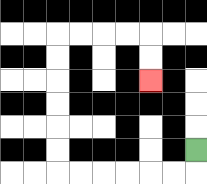{'start': '[8, 6]', 'end': '[6, 3]', 'path_directions': 'D,L,L,L,L,L,L,U,U,U,U,U,U,R,R,R,R,D,D', 'path_coordinates': '[[8, 6], [8, 7], [7, 7], [6, 7], [5, 7], [4, 7], [3, 7], [2, 7], [2, 6], [2, 5], [2, 4], [2, 3], [2, 2], [2, 1], [3, 1], [4, 1], [5, 1], [6, 1], [6, 2], [6, 3]]'}